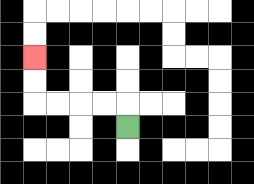{'start': '[5, 5]', 'end': '[1, 2]', 'path_directions': 'U,L,L,L,L,U,U', 'path_coordinates': '[[5, 5], [5, 4], [4, 4], [3, 4], [2, 4], [1, 4], [1, 3], [1, 2]]'}